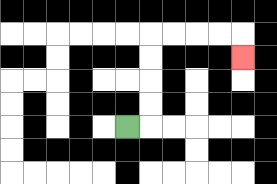{'start': '[5, 5]', 'end': '[10, 2]', 'path_directions': 'R,U,U,U,U,R,R,R,R,D', 'path_coordinates': '[[5, 5], [6, 5], [6, 4], [6, 3], [6, 2], [6, 1], [7, 1], [8, 1], [9, 1], [10, 1], [10, 2]]'}